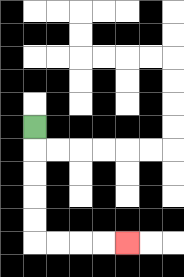{'start': '[1, 5]', 'end': '[5, 10]', 'path_directions': 'D,D,D,D,D,R,R,R,R', 'path_coordinates': '[[1, 5], [1, 6], [1, 7], [1, 8], [1, 9], [1, 10], [2, 10], [3, 10], [4, 10], [5, 10]]'}